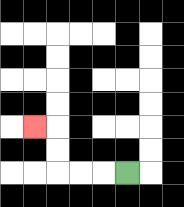{'start': '[5, 7]', 'end': '[1, 5]', 'path_directions': 'L,L,L,U,U,L', 'path_coordinates': '[[5, 7], [4, 7], [3, 7], [2, 7], [2, 6], [2, 5], [1, 5]]'}